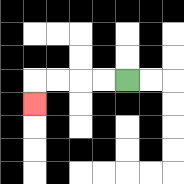{'start': '[5, 3]', 'end': '[1, 4]', 'path_directions': 'L,L,L,L,D', 'path_coordinates': '[[5, 3], [4, 3], [3, 3], [2, 3], [1, 3], [1, 4]]'}